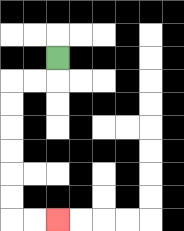{'start': '[2, 2]', 'end': '[2, 9]', 'path_directions': 'D,L,L,D,D,D,D,D,D,R,R', 'path_coordinates': '[[2, 2], [2, 3], [1, 3], [0, 3], [0, 4], [0, 5], [0, 6], [0, 7], [0, 8], [0, 9], [1, 9], [2, 9]]'}